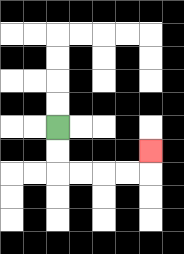{'start': '[2, 5]', 'end': '[6, 6]', 'path_directions': 'D,D,R,R,R,R,U', 'path_coordinates': '[[2, 5], [2, 6], [2, 7], [3, 7], [4, 7], [5, 7], [6, 7], [6, 6]]'}